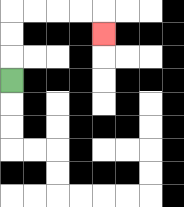{'start': '[0, 3]', 'end': '[4, 1]', 'path_directions': 'U,U,U,R,R,R,R,D', 'path_coordinates': '[[0, 3], [0, 2], [0, 1], [0, 0], [1, 0], [2, 0], [3, 0], [4, 0], [4, 1]]'}